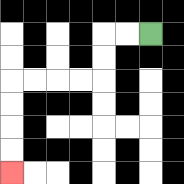{'start': '[6, 1]', 'end': '[0, 7]', 'path_directions': 'L,L,D,D,L,L,L,L,D,D,D,D', 'path_coordinates': '[[6, 1], [5, 1], [4, 1], [4, 2], [4, 3], [3, 3], [2, 3], [1, 3], [0, 3], [0, 4], [0, 5], [0, 6], [0, 7]]'}